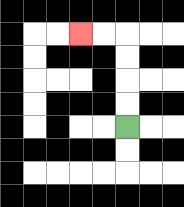{'start': '[5, 5]', 'end': '[3, 1]', 'path_directions': 'U,U,U,U,L,L', 'path_coordinates': '[[5, 5], [5, 4], [5, 3], [5, 2], [5, 1], [4, 1], [3, 1]]'}